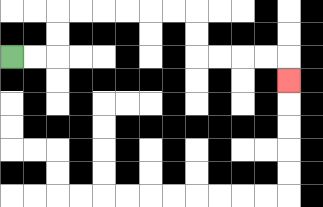{'start': '[0, 2]', 'end': '[12, 3]', 'path_directions': 'R,R,U,U,R,R,R,R,R,R,D,D,R,R,R,R,D', 'path_coordinates': '[[0, 2], [1, 2], [2, 2], [2, 1], [2, 0], [3, 0], [4, 0], [5, 0], [6, 0], [7, 0], [8, 0], [8, 1], [8, 2], [9, 2], [10, 2], [11, 2], [12, 2], [12, 3]]'}